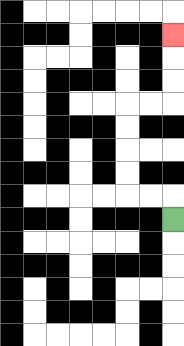{'start': '[7, 9]', 'end': '[7, 1]', 'path_directions': 'U,L,L,U,U,U,U,R,R,U,U,U', 'path_coordinates': '[[7, 9], [7, 8], [6, 8], [5, 8], [5, 7], [5, 6], [5, 5], [5, 4], [6, 4], [7, 4], [7, 3], [7, 2], [7, 1]]'}